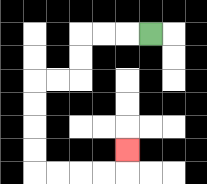{'start': '[6, 1]', 'end': '[5, 6]', 'path_directions': 'L,L,L,D,D,L,L,D,D,D,D,R,R,R,R,U', 'path_coordinates': '[[6, 1], [5, 1], [4, 1], [3, 1], [3, 2], [3, 3], [2, 3], [1, 3], [1, 4], [1, 5], [1, 6], [1, 7], [2, 7], [3, 7], [4, 7], [5, 7], [5, 6]]'}